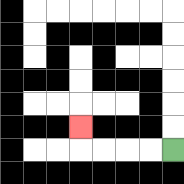{'start': '[7, 6]', 'end': '[3, 5]', 'path_directions': 'L,L,L,L,U', 'path_coordinates': '[[7, 6], [6, 6], [5, 6], [4, 6], [3, 6], [3, 5]]'}